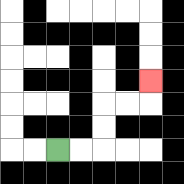{'start': '[2, 6]', 'end': '[6, 3]', 'path_directions': 'R,R,U,U,R,R,U', 'path_coordinates': '[[2, 6], [3, 6], [4, 6], [4, 5], [4, 4], [5, 4], [6, 4], [6, 3]]'}